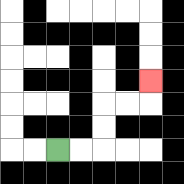{'start': '[2, 6]', 'end': '[6, 3]', 'path_directions': 'R,R,U,U,R,R,U', 'path_coordinates': '[[2, 6], [3, 6], [4, 6], [4, 5], [4, 4], [5, 4], [6, 4], [6, 3]]'}